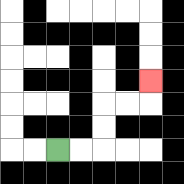{'start': '[2, 6]', 'end': '[6, 3]', 'path_directions': 'R,R,U,U,R,R,U', 'path_coordinates': '[[2, 6], [3, 6], [4, 6], [4, 5], [4, 4], [5, 4], [6, 4], [6, 3]]'}